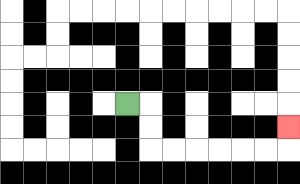{'start': '[5, 4]', 'end': '[12, 5]', 'path_directions': 'R,D,D,R,R,R,R,R,R,U', 'path_coordinates': '[[5, 4], [6, 4], [6, 5], [6, 6], [7, 6], [8, 6], [9, 6], [10, 6], [11, 6], [12, 6], [12, 5]]'}